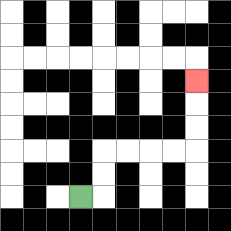{'start': '[3, 8]', 'end': '[8, 3]', 'path_directions': 'R,U,U,R,R,R,R,U,U,U', 'path_coordinates': '[[3, 8], [4, 8], [4, 7], [4, 6], [5, 6], [6, 6], [7, 6], [8, 6], [8, 5], [8, 4], [8, 3]]'}